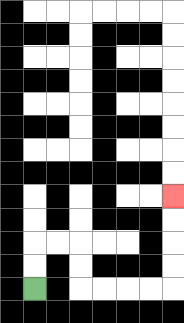{'start': '[1, 12]', 'end': '[7, 8]', 'path_directions': 'U,U,R,R,D,D,R,R,R,R,U,U,U,U', 'path_coordinates': '[[1, 12], [1, 11], [1, 10], [2, 10], [3, 10], [3, 11], [3, 12], [4, 12], [5, 12], [6, 12], [7, 12], [7, 11], [7, 10], [7, 9], [7, 8]]'}